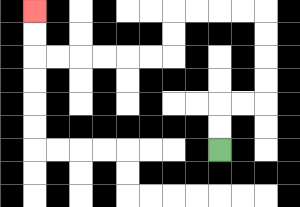{'start': '[9, 6]', 'end': '[1, 0]', 'path_directions': 'U,U,R,R,U,U,U,U,L,L,L,L,D,D,L,L,L,L,L,L,U,U', 'path_coordinates': '[[9, 6], [9, 5], [9, 4], [10, 4], [11, 4], [11, 3], [11, 2], [11, 1], [11, 0], [10, 0], [9, 0], [8, 0], [7, 0], [7, 1], [7, 2], [6, 2], [5, 2], [4, 2], [3, 2], [2, 2], [1, 2], [1, 1], [1, 0]]'}